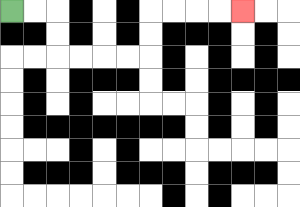{'start': '[0, 0]', 'end': '[10, 0]', 'path_directions': 'R,R,D,D,R,R,R,R,U,U,R,R,R,R', 'path_coordinates': '[[0, 0], [1, 0], [2, 0], [2, 1], [2, 2], [3, 2], [4, 2], [5, 2], [6, 2], [6, 1], [6, 0], [7, 0], [8, 0], [9, 0], [10, 0]]'}